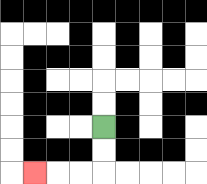{'start': '[4, 5]', 'end': '[1, 7]', 'path_directions': 'D,D,L,L,L', 'path_coordinates': '[[4, 5], [4, 6], [4, 7], [3, 7], [2, 7], [1, 7]]'}